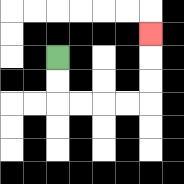{'start': '[2, 2]', 'end': '[6, 1]', 'path_directions': 'D,D,R,R,R,R,U,U,U', 'path_coordinates': '[[2, 2], [2, 3], [2, 4], [3, 4], [4, 4], [5, 4], [6, 4], [6, 3], [6, 2], [6, 1]]'}